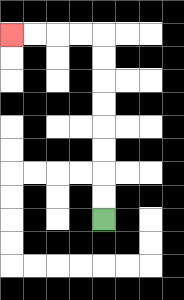{'start': '[4, 9]', 'end': '[0, 1]', 'path_directions': 'U,U,U,U,U,U,U,U,L,L,L,L', 'path_coordinates': '[[4, 9], [4, 8], [4, 7], [4, 6], [4, 5], [4, 4], [4, 3], [4, 2], [4, 1], [3, 1], [2, 1], [1, 1], [0, 1]]'}